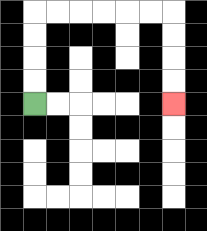{'start': '[1, 4]', 'end': '[7, 4]', 'path_directions': 'U,U,U,U,R,R,R,R,R,R,D,D,D,D', 'path_coordinates': '[[1, 4], [1, 3], [1, 2], [1, 1], [1, 0], [2, 0], [3, 0], [4, 0], [5, 0], [6, 0], [7, 0], [7, 1], [7, 2], [7, 3], [7, 4]]'}